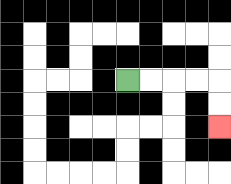{'start': '[5, 3]', 'end': '[9, 5]', 'path_directions': 'R,R,R,R,D,D', 'path_coordinates': '[[5, 3], [6, 3], [7, 3], [8, 3], [9, 3], [9, 4], [9, 5]]'}